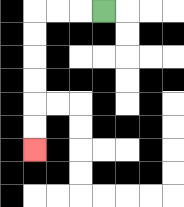{'start': '[4, 0]', 'end': '[1, 6]', 'path_directions': 'L,L,L,D,D,D,D,D,D', 'path_coordinates': '[[4, 0], [3, 0], [2, 0], [1, 0], [1, 1], [1, 2], [1, 3], [1, 4], [1, 5], [1, 6]]'}